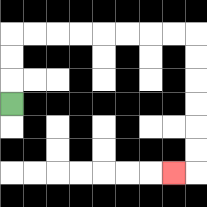{'start': '[0, 4]', 'end': '[7, 7]', 'path_directions': 'U,U,U,R,R,R,R,R,R,R,R,D,D,D,D,D,D,L', 'path_coordinates': '[[0, 4], [0, 3], [0, 2], [0, 1], [1, 1], [2, 1], [3, 1], [4, 1], [5, 1], [6, 1], [7, 1], [8, 1], [8, 2], [8, 3], [8, 4], [8, 5], [8, 6], [8, 7], [7, 7]]'}